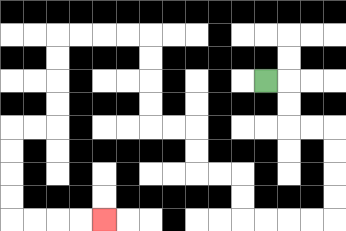{'start': '[11, 3]', 'end': '[4, 9]', 'path_directions': 'R,D,D,R,R,D,D,D,D,L,L,L,L,U,U,L,L,U,U,L,L,U,U,U,U,L,L,L,L,D,D,D,D,L,L,D,D,D,D,R,R,R,R', 'path_coordinates': '[[11, 3], [12, 3], [12, 4], [12, 5], [13, 5], [14, 5], [14, 6], [14, 7], [14, 8], [14, 9], [13, 9], [12, 9], [11, 9], [10, 9], [10, 8], [10, 7], [9, 7], [8, 7], [8, 6], [8, 5], [7, 5], [6, 5], [6, 4], [6, 3], [6, 2], [6, 1], [5, 1], [4, 1], [3, 1], [2, 1], [2, 2], [2, 3], [2, 4], [2, 5], [1, 5], [0, 5], [0, 6], [0, 7], [0, 8], [0, 9], [1, 9], [2, 9], [3, 9], [4, 9]]'}